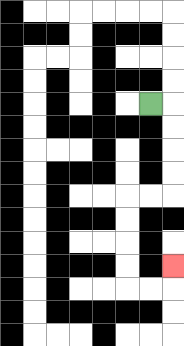{'start': '[6, 4]', 'end': '[7, 11]', 'path_directions': 'R,D,D,D,D,L,L,D,D,D,D,R,R,U', 'path_coordinates': '[[6, 4], [7, 4], [7, 5], [7, 6], [7, 7], [7, 8], [6, 8], [5, 8], [5, 9], [5, 10], [5, 11], [5, 12], [6, 12], [7, 12], [7, 11]]'}